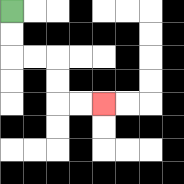{'start': '[0, 0]', 'end': '[4, 4]', 'path_directions': 'D,D,R,R,D,D,R,R', 'path_coordinates': '[[0, 0], [0, 1], [0, 2], [1, 2], [2, 2], [2, 3], [2, 4], [3, 4], [4, 4]]'}